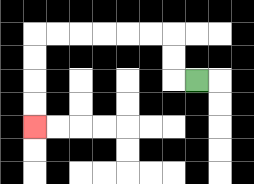{'start': '[8, 3]', 'end': '[1, 5]', 'path_directions': 'L,U,U,L,L,L,L,L,L,D,D,D,D', 'path_coordinates': '[[8, 3], [7, 3], [7, 2], [7, 1], [6, 1], [5, 1], [4, 1], [3, 1], [2, 1], [1, 1], [1, 2], [1, 3], [1, 4], [1, 5]]'}